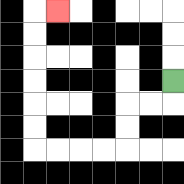{'start': '[7, 3]', 'end': '[2, 0]', 'path_directions': 'D,L,L,D,D,L,L,L,L,U,U,U,U,U,U,R', 'path_coordinates': '[[7, 3], [7, 4], [6, 4], [5, 4], [5, 5], [5, 6], [4, 6], [3, 6], [2, 6], [1, 6], [1, 5], [1, 4], [1, 3], [1, 2], [1, 1], [1, 0], [2, 0]]'}